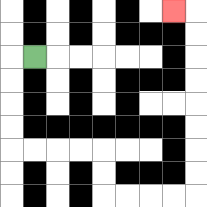{'start': '[1, 2]', 'end': '[7, 0]', 'path_directions': 'L,D,D,D,D,R,R,R,R,D,D,R,R,R,R,U,U,U,U,U,U,U,U,L', 'path_coordinates': '[[1, 2], [0, 2], [0, 3], [0, 4], [0, 5], [0, 6], [1, 6], [2, 6], [3, 6], [4, 6], [4, 7], [4, 8], [5, 8], [6, 8], [7, 8], [8, 8], [8, 7], [8, 6], [8, 5], [8, 4], [8, 3], [8, 2], [8, 1], [8, 0], [7, 0]]'}